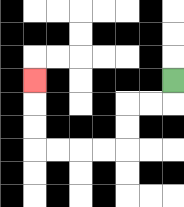{'start': '[7, 3]', 'end': '[1, 3]', 'path_directions': 'D,L,L,D,D,L,L,L,L,U,U,U', 'path_coordinates': '[[7, 3], [7, 4], [6, 4], [5, 4], [5, 5], [5, 6], [4, 6], [3, 6], [2, 6], [1, 6], [1, 5], [1, 4], [1, 3]]'}